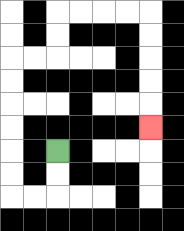{'start': '[2, 6]', 'end': '[6, 5]', 'path_directions': 'D,D,L,L,U,U,U,U,U,U,R,R,U,U,R,R,R,R,D,D,D,D,D', 'path_coordinates': '[[2, 6], [2, 7], [2, 8], [1, 8], [0, 8], [0, 7], [0, 6], [0, 5], [0, 4], [0, 3], [0, 2], [1, 2], [2, 2], [2, 1], [2, 0], [3, 0], [4, 0], [5, 0], [6, 0], [6, 1], [6, 2], [6, 3], [6, 4], [6, 5]]'}